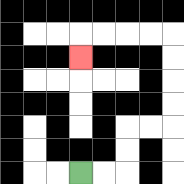{'start': '[3, 7]', 'end': '[3, 2]', 'path_directions': 'R,R,U,U,R,R,U,U,U,U,L,L,L,L,D', 'path_coordinates': '[[3, 7], [4, 7], [5, 7], [5, 6], [5, 5], [6, 5], [7, 5], [7, 4], [7, 3], [7, 2], [7, 1], [6, 1], [5, 1], [4, 1], [3, 1], [3, 2]]'}